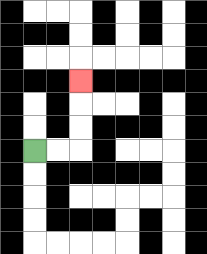{'start': '[1, 6]', 'end': '[3, 3]', 'path_directions': 'R,R,U,U,U', 'path_coordinates': '[[1, 6], [2, 6], [3, 6], [3, 5], [3, 4], [3, 3]]'}